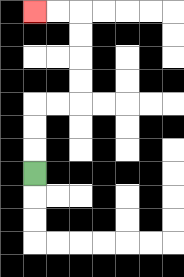{'start': '[1, 7]', 'end': '[1, 0]', 'path_directions': 'U,U,U,R,R,U,U,U,U,L,L', 'path_coordinates': '[[1, 7], [1, 6], [1, 5], [1, 4], [2, 4], [3, 4], [3, 3], [3, 2], [3, 1], [3, 0], [2, 0], [1, 0]]'}